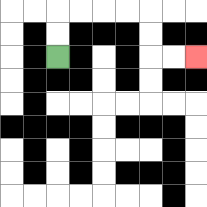{'start': '[2, 2]', 'end': '[8, 2]', 'path_directions': 'U,U,R,R,R,R,D,D,R,R', 'path_coordinates': '[[2, 2], [2, 1], [2, 0], [3, 0], [4, 0], [5, 0], [6, 0], [6, 1], [6, 2], [7, 2], [8, 2]]'}